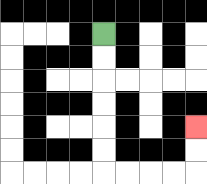{'start': '[4, 1]', 'end': '[8, 5]', 'path_directions': 'D,D,D,D,D,D,R,R,R,R,U,U', 'path_coordinates': '[[4, 1], [4, 2], [4, 3], [4, 4], [4, 5], [4, 6], [4, 7], [5, 7], [6, 7], [7, 7], [8, 7], [8, 6], [8, 5]]'}